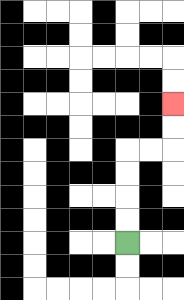{'start': '[5, 10]', 'end': '[7, 4]', 'path_directions': 'U,U,U,U,R,R,U,U', 'path_coordinates': '[[5, 10], [5, 9], [5, 8], [5, 7], [5, 6], [6, 6], [7, 6], [7, 5], [7, 4]]'}